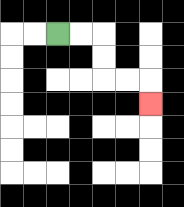{'start': '[2, 1]', 'end': '[6, 4]', 'path_directions': 'R,R,D,D,R,R,D', 'path_coordinates': '[[2, 1], [3, 1], [4, 1], [4, 2], [4, 3], [5, 3], [6, 3], [6, 4]]'}